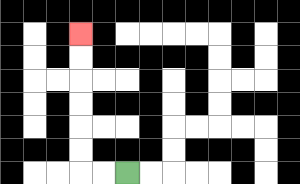{'start': '[5, 7]', 'end': '[3, 1]', 'path_directions': 'L,L,U,U,U,U,U,U', 'path_coordinates': '[[5, 7], [4, 7], [3, 7], [3, 6], [3, 5], [3, 4], [3, 3], [3, 2], [3, 1]]'}